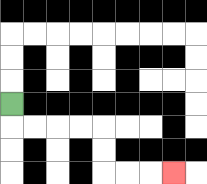{'start': '[0, 4]', 'end': '[7, 7]', 'path_directions': 'D,R,R,R,R,D,D,R,R,R', 'path_coordinates': '[[0, 4], [0, 5], [1, 5], [2, 5], [3, 5], [4, 5], [4, 6], [4, 7], [5, 7], [6, 7], [7, 7]]'}